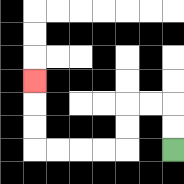{'start': '[7, 6]', 'end': '[1, 3]', 'path_directions': 'U,U,L,L,D,D,L,L,L,L,U,U,U', 'path_coordinates': '[[7, 6], [7, 5], [7, 4], [6, 4], [5, 4], [5, 5], [5, 6], [4, 6], [3, 6], [2, 6], [1, 6], [1, 5], [1, 4], [1, 3]]'}